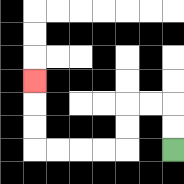{'start': '[7, 6]', 'end': '[1, 3]', 'path_directions': 'U,U,L,L,D,D,L,L,L,L,U,U,U', 'path_coordinates': '[[7, 6], [7, 5], [7, 4], [6, 4], [5, 4], [5, 5], [5, 6], [4, 6], [3, 6], [2, 6], [1, 6], [1, 5], [1, 4], [1, 3]]'}